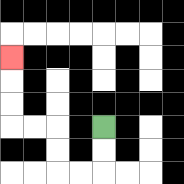{'start': '[4, 5]', 'end': '[0, 2]', 'path_directions': 'D,D,L,L,U,U,L,L,U,U,U', 'path_coordinates': '[[4, 5], [4, 6], [4, 7], [3, 7], [2, 7], [2, 6], [2, 5], [1, 5], [0, 5], [0, 4], [0, 3], [0, 2]]'}